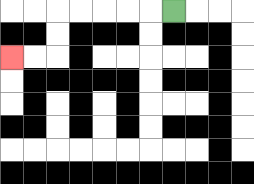{'start': '[7, 0]', 'end': '[0, 2]', 'path_directions': 'L,L,L,L,L,D,D,L,L', 'path_coordinates': '[[7, 0], [6, 0], [5, 0], [4, 0], [3, 0], [2, 0], [2, 1], [2, 2], [1, 2], [0, 2]]'}